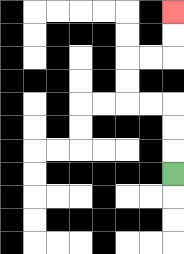{'start': '[7, 7]', 'end': '[7, 0]', 'path_directions': 'U,U,U,L,L,U,U,R,R,U,U', 'path_coordinates': '[[7, 7], [7, 6], [7, 5], [7, 4], [6, 4], [5, 4], [5, 3], [5, 2], [6, 2], [7, 2], [7, 1], [7, 0]]'}